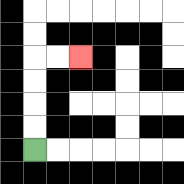{'start': '[1, 6]', 'end': '[3, 2]', 'path_directions': 'U,U,U,U,R,R', 'path_coordinates': '[[1, 6], [1, 5], [1, 4], [1, 3], [1, 2], [2, 2], [3, 2]]'}